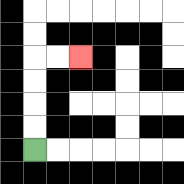{'start': '[1, 6]', 'end': '[3, 2]', 'path_directions': 'U,U,U,U,R,R', 'path_coordinates': '[[1, 6], [1, 5], [1, 4], [1, 3], [1, 2], [2, 2], [3, 2]]'}